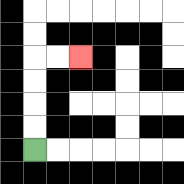{'start': '[1, 6]', 'end': '[3, 2]', 'path_directions': 'U,U,U,U,R,R', 'path_coordinates': '[[1, 6], [1, 5], [1, 4], [1, 3], [1, 2], [2, 2], [3, 2]]'}